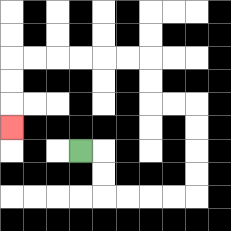{'start': '[3, 6]', 'end': '[0, 5]', 'path_directions': 'R,D,D,R,R,R,R,U,U,U,U,L,L,U,U,L,L,L,L,L,L,D,D,D', 'path_coordinates': '[[3, 6], [4, 6], [4, 7], [4, 8], [5, 8], [6, 8], [7, 8], [8, 8], [8, 7], [8, 6], [8, 5], [8, 4], [7, 4], [6, 4], [6, 3], [6, 2], [5, 2], [4, 2], [3, 2], [2, 2], [1, 2], [0, 2], [0, 3], [0, 4], [0, 5]]'}